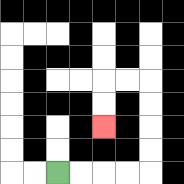{'start': '[2, 7]', 'end': '[4, 5]', 'path_directions': 'R,R,R,R,U,U,U,U,L,L,D,D', 'path_coordinates': '[[2, 7], [3, 7], [4, 7], [5, 7], [6, 7], [6, 6], [6, 5], [6, 4], [6, 3], [5, 3], [4, 3], [4, 4], [4, 5]]'}